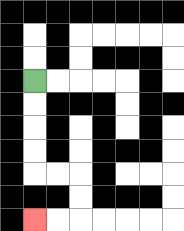{'start': '[1, 3]', 'end': '[1, 9]', 'path_directions': 'D,D,D,D,R,R,D,D,L,L', 'path_coordinates': '[[1, 3], [1, 4], [1, 5], [1, 6], [1, 7], [2, 7], [3, 7], [3, 8], [3, 9], [2, 9], [1, 9]]'}